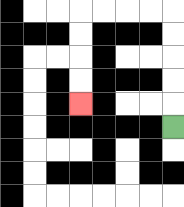{'start': '[7, 5]', 'end': '[3, 4]', 'path_directions': 'U,U,U,U,U,L,L,L,L,D,D,D,D', 'path_coordinates': '[[7, 5], [7, 4], [7, 3], [7, 2], [7, 1], [7, 0], [6, 0], [5, 0], [4, 0], [3, 0], [3, 1], [3, 2], [3, 3], [3, 4]]'}